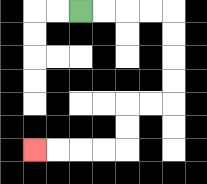{'start': '[3, 0]', 'end': '[1, 6]', 'path_directions': 'R,R,R,R,D,D,D,D,L,L,D,D,L,L,L,L', 'path_coordinates': '[[3, 0], [4, 0], [5, 0], [6, 0], [7, 0], [7, 1], [7, 2], [7, 3], [7, 4], [6, 4], [5, 4], [5, 5], [5, 6], [4, 6], [3, 6], [2, 6], [1, 6]]'}